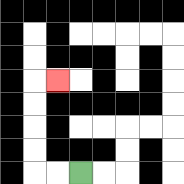{'start': '[3, 7]', 'end': '[2, 3]', 'path_directions': 'L,L,U,U,U,U,R', 'path_coordinates': '[[3, 7], [2, 7], [1, 7], [1, 6], [1, 5], [1, 4], [1, 3], [2, 3]]'}